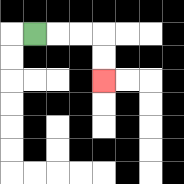{'start': '[1, 1]', 'end': '[4, 3]', 'path_directions': 'R,R,R,D,D', 'path_coordinates': '[[1, 1], [2, 1], [3, 1], [4, 1], [4, 2], [4, 3]]'}